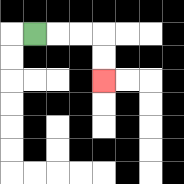{'start': '[1, 1]', 'end': '[4, 3]', 'path_directions': 'R,R,R,D,D', 'path_coordinates': '[[1, 1], [2, 1], [3, 1], [4, 1], [4, 2], [4, 3]]'}